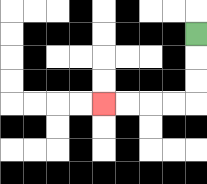{'start': '[8, 1]', 'end': '[4, 4]', 'path_directions': 'D,D,D,L,L,L,L', 'path_coordinates': '[[8, 1], [8, 2], [8, 3], [8, 4], [7, 4], [6, 4], [5, 4], [4, 4]]'}